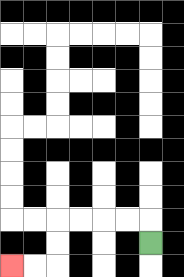{'start': '[6, 10]', 'end': '[0, 11]', 'path_directions': 'U,L,L,L,L,D,D,L,L', 'path_coordinates': '[[6, 10], [6, 9], [5, 9], [4, 9], [3, 9], [2, 9], [2, 10], [2, 11], [1, 11], [0, 11]]'}